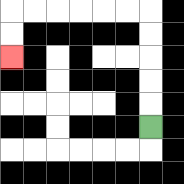{'start': '[6, 5]', 'end': '[0, 2]', 'path_directions': 'U,U,U,U,U,L,L,L,L,L,L,D,D', 'path_coordinates': '[[6, 5], [6, 4], [6, 3], [6, 2], [6, 1], [6, 0], [5, 0], [4, 0], [3, 0], [2, 0], [1, 0], [0, 0], [0, 1], [0, 2]]'}